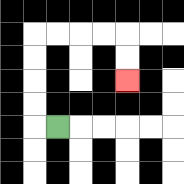{'start': '[2, 5]', 'end': '[5, 3]', 'path_directions': 'L,U,U,U,U,R,R,R,R,D,D', 'path_coordinates': '[[2, 5], [1, 5], [1, 4], [1, 3], [1, 2], [1, 1], [2, 1], [3, 1], [4, 1], [5, 1], [5, 2], [5, 3]]'}